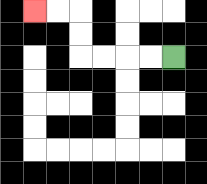{'start': '[7, 2]', 'end': '[1, 0]', 'path_directions': 'L,L,L,L,U,U,L,L', 'path_coordinates': '[[7, 2], [6, 2], [5, 2], [4, 2], [3, 2], [3, 1], [3, 0], [2, 0], [1, 0]]'}